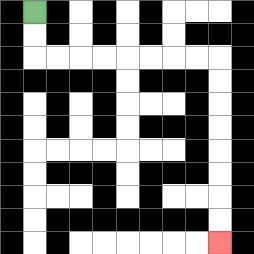{'start': '[1, 0]', 'end': '[9, 10]', 'path_directions': 'D,D,R,R,R,R,R,R,R,R,D,D,D,D,D,D,D,D', 'path_coordinates': '[[1, 0], [1, 1], [1, 2], [2, 2], [3, 2], [4, 2], [5, 2], [6, 2], [7, 2], [8, 2], [9, 2], [9, 3], [9, 4], [9, 5], [9, 6], [9, 7], [9, 8], [9, 9], [9, 10]]'}